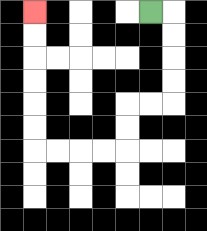{'start': '[6, 0]', 'end': '[1, 0]', 'path_directions': 'R,D,D,D,D,L,L,D,D,L,L,L,L,U,U,U,U,U,U', 'path_coordinates': '[[6, 0], [7, 0], [7, 1], [7, 2], [7, 3], [7, 4], [6, 4], [5, 4], [5, 5], [5, 6], [4, 6], [3, 6], [2, 6], [1, 6], [1, 5], [1, 4], [1, 3], [1, 2], [1, 1], [1, 0]]'}